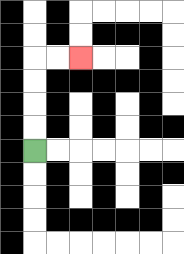{'start': '[1, 6]', 'end': '[3, 2]', 'path_directions': 'U,U,U,U,R,R', 'path_coordinates': '[[1, 6], [1, 5], [1, 4], [1, 3], [1, 2], [2, 2], [3, 2]]'}